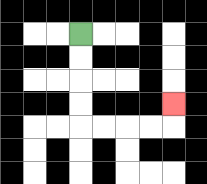{'start': '[3, 1]', 'end': '[7, 4]', 'path_directions': 'D,D,D,D,R,R,R,R,U', 'path_coordinates': '[[3, 1], [3, 2], [3, 3], [3, 4], [3, 5], [4, 5], [5, 5], [6, 5], [7, 5], [7, 4]]'}